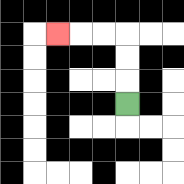{'start': '[5, 4]', 'end': '[2, 1]', 'path_directions': 'U,U,U,L,L,L', 'path_coordinates': '[[5, 4], [5, 3], [5, 2], [5, 1], [4, 1], [3, 1], [2, 1]]'}